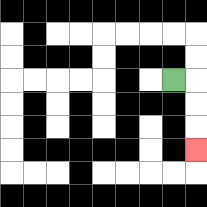{'start': '[7, 3]', 'end': '[8, 6]', 'path_directions': 'R,D,D,D', 'path_coordinates': '[[7, 3], [8, 3], [8, 4], [8, 5], [8, 6]]'}